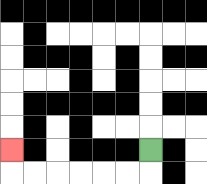{'start': '[6, 6]', 'end': '[0, 6]', 'path_directions': 'D,L,L,L,L,L,L,U', 'path_coordinates': '[[6, 6], [6, 7], [5, 7], [4, 7], [3, 7], [2, 7], [1, 7], [0, 7], [0, 6]]'}